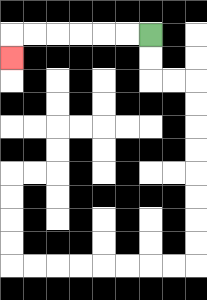{'start': '[6, 1]', 'end': '[0, 2]', 'path_directions': 'L,L,L,L,L,L,D', 'path_coordinates': '[[6, 1], [5, 1], [4, 1], [3, 1], [2, 1], [1, 1], [0, 1], [0, 2]]'}